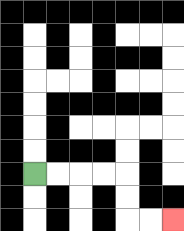{'start': '[1, 7]', 'end': '[7, 9]', 'path_directions': 'R,R,R,R,D,D,R,R', 'path_coordinates': '[[1, 7], [2, 7], [3, 7], [4, 7], [5, 7], [5, 8], [5, 9], [6, 9], [7, 9]]'}